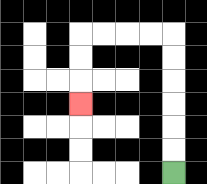{'start': '[7, 7]', 'end': '[3, 4]', 'path_directions': 'U,U,U,U,U,U,L,L,L,L,D,D,D', 'path_coordinates': '[[7, 7], [7, 6], [7, 5], [7, 4], [7, 3], [7, 2], [7, 1], [6, 1], [5, 1], [4, 1], [3, 1], [3, 2], [3, 3], [3, 4]]'}